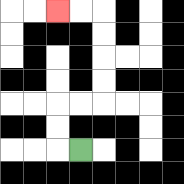{'start': '[3, 6]', 'end': '[2, 0]', 'path_directions': 'L,U,U,R,R,U,U,U,U,L,L', 'path_coordinates': '[[3, 6], [2, 6], [2, 5], [2, 4], [3, 4], [4, 4], [4, 3], [4, 2], [4, 1], [4, 0], [3, 0], [2, 0]]'}